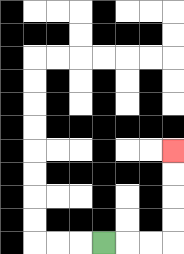{'start': '[4, 10]', 'end': '[7, 6]', 'path_directions': 'R,R,R,U,U,U,U', 'path_coordinates': '[[4, 10], [5, 10], [6, 10], [7, 10], [7, 9], [7, 8], [7, 7], [7, 6]]'}